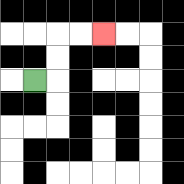{'start': '[1, 3]', 'end': '[4, 1]', 'path_directions': 'R,U,U,R,R', 'path_coordinates': '[[1, 3], [2, 3], [2, 2], [2, 1], [3, 1], [4, 1]]'}